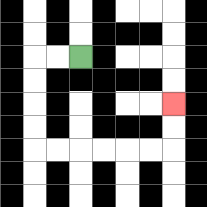{'start': '[3, 2]', 'end': '[7, 4]', 'path_directions': 'L,L,D,D,D,D,R,R,R,R,R,R,U,U', 'path_coordinates': '[[3, 2], [2, 2], [1, 2], [1, 3], [1, 4], [1, 5], [1, 6], [2, 6], [3, 6], [4, 6], [5, 6], [6, 6], [7, 6], [7, 5], [7, 4]]'}